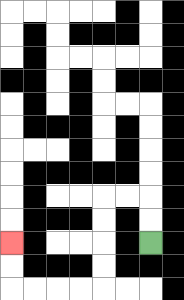{'start': '[6, 10]', 'end': '[0, 10]', 'path_directions': 'U,U,L,L,D,D,D,D,L,L,L,L,U,U', 'path_coordinates': '[[6, 10], [6, 9], [6, 8], [5, 8], [4, 8], [4, 9], [4, 10], [4, 11], [4, 12], [3, 12], [2, 12], [1, 12], [0, 12], [0, 11], [0, 10]]'}